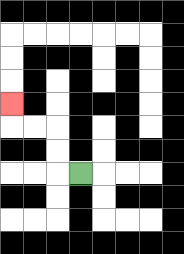{'start': '[3, 7]', 'end': '[0, 4]', 'path_directions': 'L,U,U,L,L,U', 'path_coordinates': '[[3, 7], [2, 7], [2, 6], [2, 5], [1, 5], [0, 5], [0, 4]]'}